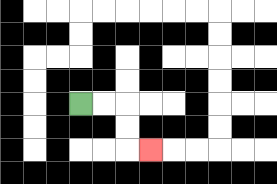{'start': '[3, 4]', 'end': '[6, 6]', 'path_directions': 'R,R,D,D,R', 'path_coordinates': '[[3, 4], [4, 4], [5, 4], [5, 5], [5, 6], [6, 6]]'}